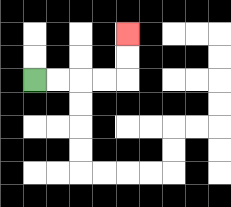{'start': '[1, 3]', 'end': '[5, 1]', 'path_directions': 'R,R,R,R,U,U', 'path_coordinates': '[[1, 3], [2, 3], [3, 3], [4, 3], [5, 3], [5, 2], [5, 1]]'}